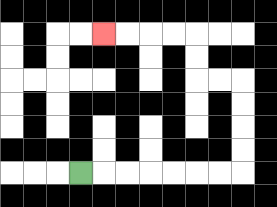{'start': '[3, 7]', 'end': '[4, 1]', 'path_directions': 'R,R,R,R,R,R,R,U,U,U,U,L,L,U,U,L,L,L,L', 'path_coordinates': '[[3, 7], [4, 7], [5, 7], [6, 7], [7, 7], [8, 7], [9, 7], [10, 7], [10, 6], [10, 5], [10, 4], [10, 3], [9, 3], [8, 3], [8, 2], [8, 1], [7, 1], [6, 1], [5, 1], [4, 1]]'}